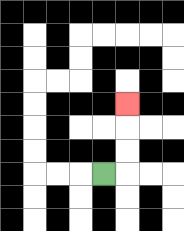{'start': '[4, 7]', 'end': '[5, 4]', 'path_directions': 'R,U,U,U', 'path_coordinates': '[[4, 7], [5, 7], [5, 6], [5, 5], [5, 4]]'}